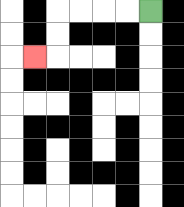{'start': '[6, 0]', 'end': '[1, 2]', 'path_directions': 'L,L,L,L,D,D,L', 'path_coordinates': '[[6, 0], [5, 0], [4, 0], [3, 0], [2, 0], [2, 1], [2, 2], [1, 2]]'}